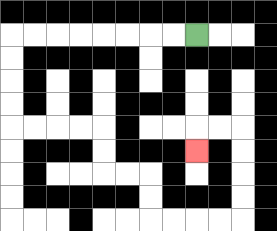{'start': '[8, 1]', 'end': '[8, 6]', 'path_directions': 'L,L,L,L,L,L,L,L,D,D,D,D,R,R,R,R,D,D,R,R,D,D,R,R,R,R,U,U,U,U,L,L,D', 'path_coordinates': '[[8, 1], [7, 1], [6, 1], [5, 1], [4, 1], [3, 1], [2, 1], [1, 1], [0, 1], [0, 2], [0, 3], [0, 4], [0, 5], [1, 5], [2, 5], [3, 5], [4, 5], [4, 6], [4, 7], [5, 7], [6, 7], [6, 8], [6, 9], [7, 9], [8, 9], [9, 9], [10, 9], [10, 8], [10, 7], [10, 6], [10, 5], [9, 5], [8, 5], [8, 6]]'}